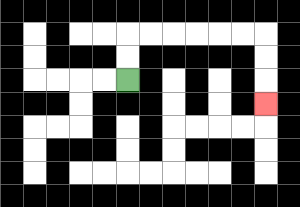{'start': '[5, 3]', 'end': '[11, 4]', 'path_directions': 'U,U,R,R,R,R,R,R,D,D,D', 'path_coordinates': '[[5, 3], [5, 2], [5, 1], [6, 1], [7, 1], [8, 1], [9, 1], [10, 1], [11, 1], [11, 2], [11, 3], [11, 4]]'}